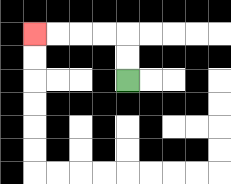{'start': '[5, 3]', 'end': '[1, 1]', 'path_directions': 'U,U,L,L,L,L', 'path_coordinates': '[[5, 3], [5, 2], [5, 1], [4, 1], [3, 1], [2, 1], [1, 1]]'}